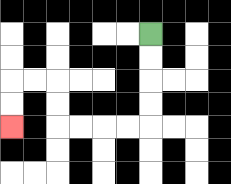{'start': '[6, 1]', 'end': '[0, 5]', 'path_directions': 'D,D,D,D,L,L,L,L,U,U,L,L,D,D', 'path_coordinates': '[[6, 1], [6, 2], [6, 3], [6, 4], [6, 5], [5, 5], [4, 5], [3, 5], [2, 5], [2, 4], [2, 3], [1, 3], [0, 3], [0, 4], [0, 5]]'}